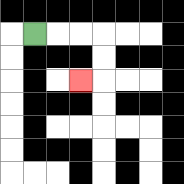{'start': '[1, 1]', 'end': '[3, 3]', 'path_directions': 'R,R,R,D,D,L', 'path_coordinates': '[[1, 1], [2, 1], [3, 1], [4, 1], [4, 2], [4, 3], [3, 3]]'}